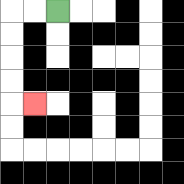{'start': '[2, 0]', 'end': '[1, 4]', 'path_directions': 'L,L,D,D,D,D,R', 'path_coordinates': '[[2, 0], [1, 0], [0, 0], [0, 1], [0, 2], [0, 3], [0, 4], [1, 4]]'}